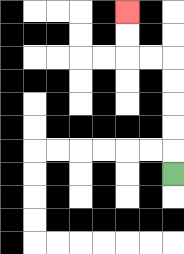{'start': '[7, 7]', 'end': '[5, 0]', 'path_directions': 'U,U,U,U,U,L,L,U,U', 'path_coordinates': '[[7, 7], [7, 6], [7, 5], [7, 4], [7, 3], [7, 2], [6, 2], [5, 2], [5, 1], [5, 0]]'}